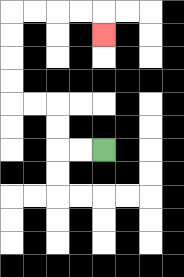{'start': '[4, 6]', 'end': '[4, 1]', 'path_directions': 'L,L,U,U,L,L,U,U,U,U,R,R,R,R,D', 'path_coordinates': '[[4, 6], [3, 6], [2, 6], [2, 5], [2, 4], [1, 4], [0, 4], [0, 3], [0, 2], [0, 1], [0, 0], [1, 0], [2, 0], [3, 0], [4, 0], [4, 1]]'}